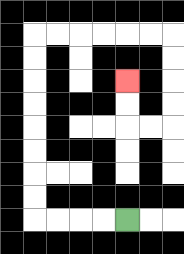{'start': '[5, 9]', 'end': '[5, 3]', 'path_directions': 'L,L,L,L,U,U,U,U,U,U,U,U,R,R,R,R,R,R,D,D,D,D,L,L,U,U', 'path_coordinates': '[[5, 9], [4, 9], [3, 9], [2, 9], [1, 9], [1, 8], [1, 7], [1, 6], [1, 5], [1, 4], [1, 3], [1, 2], [1, 1], [2, 1], [3, 1], [4, 1], [5, 1], [6, 1], [7, 1], [7, 2], [7, 3], [7, 4], [7, 5], [6, 5], [5, 5], [5, 4], [5, 3]]'}